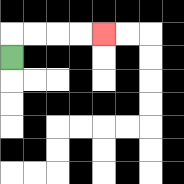{'start': '[0, 2]', 'end': '[4, 1]', 'path_directions': 'U,R,R,R,R', 'path_coordinates': '[[0, 2], [0, 1], [1, 1], [2, 1], [3, 1], [4, 1]]'}